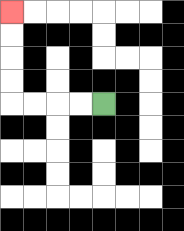{'start': '[4, 4]', 'end': '[0, 0]', 'path_directions': 'L,L,L,L,U,U,U,U', 'path_coordinates': '[[4, 4], [3, 4], [2, 4], [1, 4], [0, 4], [0, 3], [0, 2], [0, 1], [0, 0]]'}